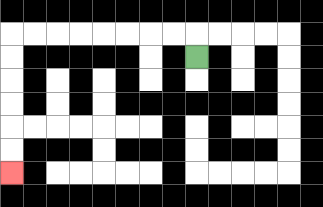{'start': '[8, 2]', 'end': '[0, 7]', 'path_directions': 'U,L,L,L,L,L,L,L,L,D,D,D,D,D,D', 'path_coordinates': '[[8, 2], [8, 1], [7, 1], [6, 1], [5, 1], [4, 1], [3, 1], [2, 1], [1, 1], [0, 1], [0, 2], [0, 3], [0, 4], [0, 5], [0, 6], [0, 7]]'}